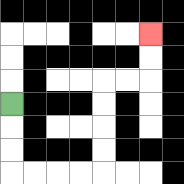{'start': '[0, 4]', 'end': '[6, 1]', 'path_directions': 'D,D,D,R,R,R,R,U,U,U,U,R,R,U,U', 'path_coordinates': '[[0, 4], [0, 5], [0, 6], [0, 7], [1, 7], [2, 7], [3, 7], [4, 7], [4, 6], [4, 5], [4, 4], [4, 3], [5, 3], [6, 3], [6, 2], [6, 1]]'}